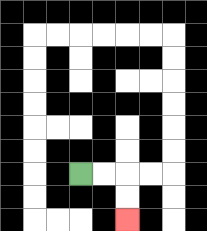{'start': '[3, 7]', 'end': '[5, 9]', 'path_directions': 'R,R,D,D', 'path_coordinates': '[[3, 7], [4, 7], [5, 7], [5, 8], [5, 9]]'}